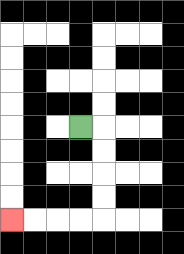{'start': '[3, 5]', 'end': '[0, 9]', 'path_directions': 'R,D,D,D,D,L,L,L,L', 'path_coordinates': '[[3, 5], [4, 5], [4, 6], [4, 7], [4, 8], [4, 9], [3, 9], [2, 9], [1, 9], [0, 9]]'}